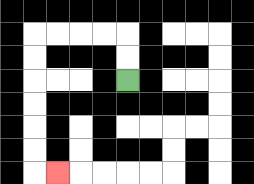{'start': '[5, 3]', 'end': '[2, 7]', 'path_directions': 'U,U,L,L,L,L,D,D,D,D,D,D,R', 'path_coordinates': '[[5, 3], [5, 2], [5, 1], [4, 1], [3, 1], [2, 1], [1, 1], [1, 2], [1, 3], [1, 4], [1, 5], [1, 6], [1, 7], [2, 7]]'}